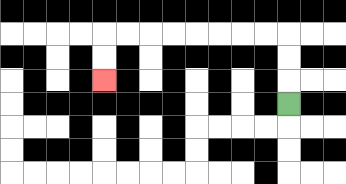{'start': '[12, 4]', 'end': '[4, 3]', 'path_directions': 'U,U,U,L,L,L,L,L,L,L,L,D,D', 'path_coordinates': '[[12, 4], [12, 3], [12, 2], [12, 1], [11, 1], [10, 1], [9, 1], [8, 1], [7, 1], [6, 1], [5, 1], [4, 1], [4, 2], [4, 3]]'}